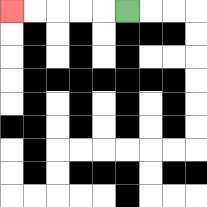{'start': '[5, 0]', 'end': '[0, 0]', 'path_directions': 'L,L,L,L,L', 'path_coordinates': '[[5, 0], [4, 0], [3, 0], [2, 0], [1, 0], [0, 0]]'}